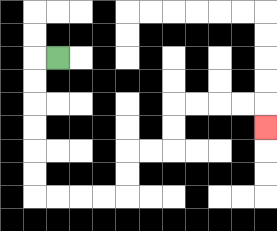{'start': '[2, 2]', 'end': '[11, 5]', 'path_directions': 'L,D,D,D,D,D,D,R,R,R,R,U,U,R,R,U,U,R,R,R,R,D', 'path_coordinates': '[[2, 2], [1, 2], [1, 3], [1, 4], [1, 5], [1, 6], [1, 7], [1, 8], [2, 8], [3, 8], [4, 8], [5, 8], [5, 7], [5, 6], [6, 6], [7, 6], [7, 5], [7, 4], [8, 4], [9, 4], [10, 4], [11, 4], [11, 5]]'}